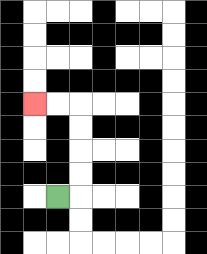{'start': '[2, 8]', 'end': '[1, 4]', 'path_directions': 'R,U,U,U,U,L,L', 'path_coordinates': '[[2, 8], [3, 8], [3, 7], [3, 6], [3, 5], [3, 4], [2, 4], [1, 4]]'}